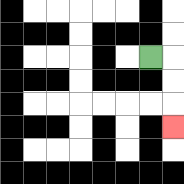{'start': '[6, 2]', 'end': '[7, 5]', 'path_directions': 'R,D,D,D', 'path_coordinates': '[[6, 2], [7, 2], [7, 3], [7, 4], [7, 5]]'}